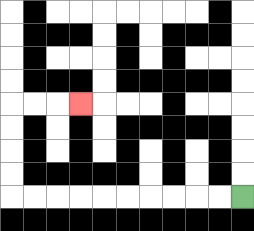{'start': '[10, 8]', 'end': '[3, 4]', 'path_directions': 'L,L,L,L,L,L,L,L,L,L,U,U,U,U,R,R,R', 'path_coordinates': '[[10, 8], [9, 8], [8, 8], [7, 8], [6, 8], [5, 8], [4, 8], [3, 8], [2, 8], [1, 8], [0, 8], [0, 7], [0, 6], [0, 5], [0, 4], [1, 4], [2, 4], [3, 4]]'}